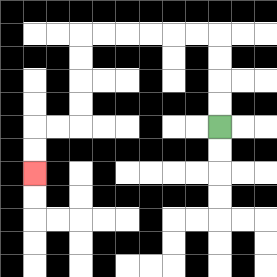{'start': '[9, 5]', 'end': '[1, 7]', 'path_directions': 'U,U,U,U,L,L,L,L,L,L,D,D,D,D,L,L,D,D', 'path_coordinates': '[[9, 5], [9, 4], [9, 3], [9, 2], [9, 1], [8, 1], [7, 1], [6, 1], [5, 1], [4, 1], [3, 1], [3, 2], [3, 3], [3, 4], [3, 5], [2, 5], [1, 5], [1, 6], [1, 7]]'}